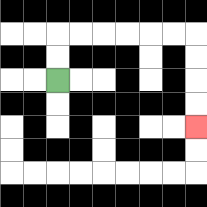{'start': '[2, 3]', 'end': '[8, 5]', 'path_directions': 'U,U,R,R,R,R,R,R,D,D,D,D', 'path_coordinates': '[[2, 3], [2, 2], [2, 1], [3, 1], [4, 1], [5, 1], [6, 1], [7, 1], [8, 1], [8, 2], [8, 3], [8, 4], [8, 5]]'}